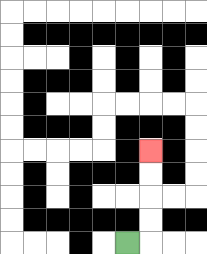{'start': '[5, 10]', 'end': '[6, 6]', 'path_directions': 'R,U,U,U,U', 'path_coordinates': '[[5, 10], [6, 10], [6, 9], [6, 8], [6, 7], [6, 6]]'}